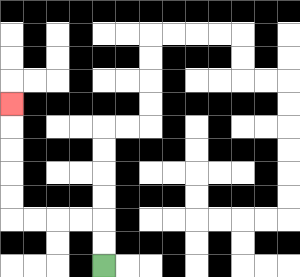{'start': '[4, 11]', 'end': '[0, 4]', 'path_directions': 'U,U,L,L,L,L,U,U,U,U,U', 'path_coordinates': '[[4, 11], [4, 10], [4, 9], [3, 9], [2, 9], [1, 9], [0, 9], [0, 8], [0, 7], [0, 6], [0, 5], [0, 4]]'}